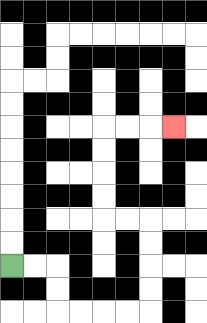{'start': '[0, 11]', 'end': '[7, 5]', 'path_directions': 'R,R,D,D,R,R,R,R,U,U,U,U,L,L,U,U,U,U,R,R,R', 'path_coordinates': '[[0, 11], [1, 11], [2, 11], [2, 12], [2, 13], [3, 13], [4, 13], [5, 13], [6, 13], [6, 12], [6, 11], [6, 10], [6, 9], [5, 9], [4, 9], [4, 8], [4, 7], [4, 6], [4, 5], [5, 5], [6, 5], [7, 5]]'}